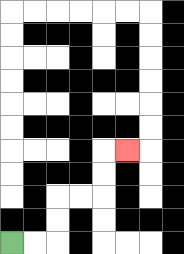{'start': '[0, 10]', 'end': '[5, 6]', 'path_directions': 'R,R,U,U,R,R,U,U,R', 'path_coordinates': '[[0, 10], [1, 10], [2, 10], [2, 9], [2, 8], [3, 8], [4, 8], [4, 7], [4, 6], [5, 6]]'}